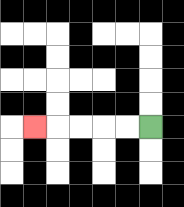{'start': '[6, 5]', 'end': '[1, 5]', 'path_directions': 'L,L,L,L,L', 'path_coordinates': '[[6, 5], [5, 5], [4, 5], [3, 5], [2, 5], [1, 5]]'}